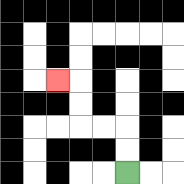{'start': '[5, 7]', 'end': '[2, 3]', 'path_directions': 'U,U,L,L,U,U,L', 'path_coordinates': '[[5, 7], [5, 6], [5, 5], [4, 5], [3, 5], [3, 4], [3, 3], [2, 3]]'}